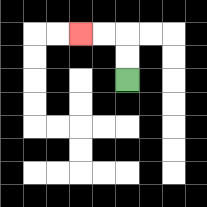{'start': '[5, 3]', 'end': '[3, 1]', 'path_directions': 'U,U,L,L', 'path_coordinates': '[[5, 3], [5, 2], [5, 1], [4, 1], [3, 1]]'}